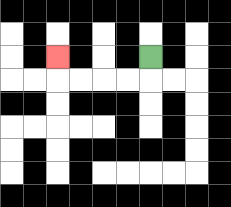{'start': '[6, 2]', 'end': '[2, 2]', 'path_directions': 'D,L,L,L,L,U', 'path_coordinates': '[[6, 2], [6, 3], [5, 3], [4, 3], [3, 3], [2, 3], [2, 2]]'}